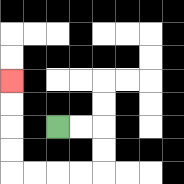{'start': '[2, 5]', 'end': '[0, 3]', 'path_directions': 'R,R,D,D,L,L,L,L,U,U,U,U', 'path_coordinates': '[[2, 5], [3, 5], [4, 5], [4, 6], [4, 7], [3, 7], [2, 7], [1, 7], [0, 7], [0, 6], [0, 5], [0, 4], [0, 3]]'}